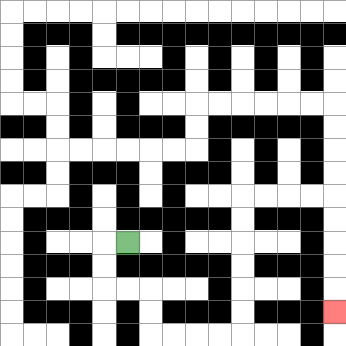{'start': '[5, 10]', 'end': '[14, 13]', 'path_directions': 'L,D,D,R,R,D,D,R,R,R,R,U,U,U,U,U,U,R,R,R,R,D,D,D,D,D', 'path_coordinates': '[[5, 10], [4, 10], [4, 11], [4, 12], [5, 12], [6, 12], [6, 13], [6, 14], [7, 14], [8, 14], [9, 14], [10, 14], [10, 13], [10, 12], [10, 11], [10, 10], [10, 9], [10, 8], [11, 8], [12, 8], [13, 8], [14, 8], [14, 9], [14, 10], [14, 11], [14, 12], [14, 13]]'}